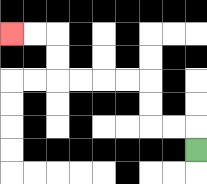{'start': '[8, 6]', 'end': '[0, 1]', 'path_directions': 'U,L,L,U,U,L,L,L,L,U,U,L,L', 'path_coordinates': '[[8, 6], [8, 5], [7, 5], [6, 5], [6, 4], [6, 3], [5, 3], [4, 3], [3, 3], [2, 3], [2, 2], [2, 1], [1, 1], [0, 1]]'}